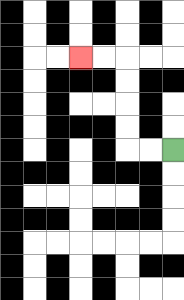{'start': '[7, 6]', 'end': '[3, 2]', 'path_directions': 'L,L,U,U,U,U,L,L', 'path_coordinates': '[[7, 6], [6, 6], [5, 6], [5, 5], [5, 4], [5, 3], [5, 2], [4, 2], [3, 2]]'}